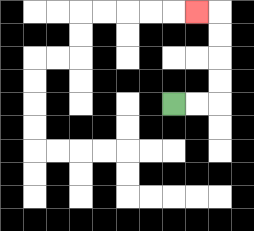{'start': '[7, 4]', 'end': '[8, 0]', 'path_directions': 'R,R,U,U,U,U,L', 'path_coordinates': '[[7, 4], [8, 4], [9, 4], [9, 3], [9, 2], [9, 1], [9, 0], [8, 0]]'}